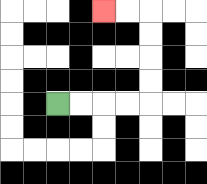{'start': '[2, 4]', 'end': '[4, 0]', 'path_directions': 'R,R,R,R,U,U,U,U,L,L', 'path_coordinates': '[[2, 4], [3, 4], [4, 4], [5, 4], [6, 4], [6, 3], [6, 2], [6, 1], [6, 0], [5, 0], [4, 0]]'}